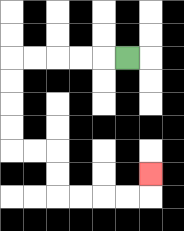{'start': '[5, 2]', 'end': '[6, 7]', 'path_directions': 'L,L,L,L,L,D,D,D,D,R,R,D,D,R,R,R,R,U', 'path_coordinates': '[[5, 2], [4, 2], [3, 2], [2, 2], [1, 2], [0, 2], [0, 3], [0, 4], [0, 5], [0, 6], [1, 6], [2, 6], [2, 7], [2, 8], [3, 8], [4, 8], [5, 8], [6, 8], [6, 7]]'}